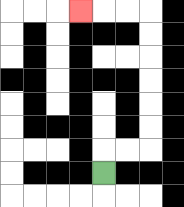{'start': '[4, 7]', 'end': '[3, 0]', 'path_directions': 'U,R,R,U,U,U,U,U,U,L,L,L', 'path_coordinates': '[[4, 7], [4, 6], [5, 6], [6, 6], [6, 5], [6, 4], [6, 3], [6, 2], [6, 1], [6, 0], [5, 0], [4, 0], [3, 0]]'}